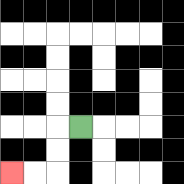{'start': '[3, 5]', 'end': '[0, 7]', 'path_directions': 'L,D,D,L,L', 'path_coordinates': '[[3, 5], [2, 5], [2, 6], [2, 7], [1, 7], [0, 7]]'}